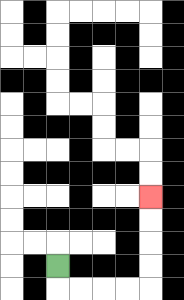{'start': '[2, 11]', 'end': '[6, 8]', 'path_directions': 'D,R,R,R,R,U,U,U,U', 'path_coordinates': '[[2, 11], [2, 12], [3, 12], [4, 12], [5, 12], [6, 12], [6, 11], [6, 10], [6, 9], [6, 8]]'}